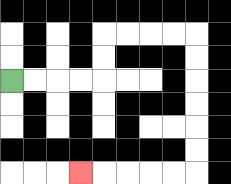{'start': '[0, 3]', 'end': '[3, 7]', 'path_directions': 'R,R,R,R,U,U,R,R,R,R,D,D,D,D,D,D,L,L,L,L,L', 'path_coordinates': '[[0, 3], [1, 3], [2, 3], [3, 3], [4, 3], [4, 2], [4, 1], [5, 1], [6, 1], [7, 1], [8, 1], [8, 2], [8, 3], [8, 4], [8, 5], [8, 6], [8, 7], [7, 7], [6, 7], [5, 7], [4, 7], [3, 7]]'}